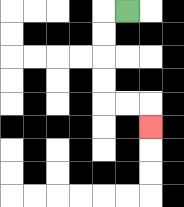{'start': '[5, 0]', 'end': '[6, 5]', 'path_directions': 'L,D,D,D,D,R,R,D', 'path_coordinates': '[[5, 0], [4, 0], [4, 1], [4, 2], [4, 3], [4, 4], [5, 4], [6, 4], [6, 5]]'}